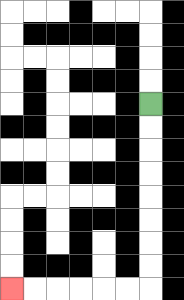{'start': '[6, 4]', 'end': '[0, 12]', 'path_directions': 'D,D,D,D,D,D,D,D,L,L,L,L,L,L', 'path_coordinates': '[[6, 4], [6, 5], [6, 6], [6, 7], [6, 8], [6, 9], [6, 10], [6, 11], [6, 12], [5, 12], [4, 12], [3, 12], [2, 12], [1, 12], [0, 12]]'}